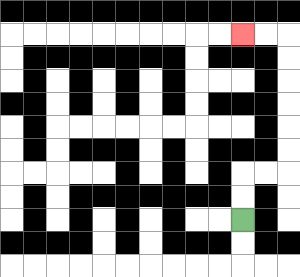{'start': '[10, 9]', 'end': '[10, 1]', 'path_directions': 'U,U,R,R,U,U,U,U,U,U,L,L', 'path_coordinates': '[[10, 9], [10, 8], [10, 7], [11, 7], [12, 7], [12, 6], [12, 5], [12, 4], [12, 3], [12, 2], [12, 1], [11, 1], [10, 1]]'}